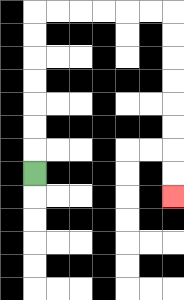{'start': '[1, 7]', 'end': '[7, 8]', 'path_directions': 'U,U,U,U,U,U,U,R,R,R,R,R,R,D,D,D,D,D,D,D,D', 'path_coordinates': '[[1, 7], [1, 6], [1, 5], [1, 4], [1, 3], [1, 2], [1, 1], [1, 0], [2, 0], [3, 0], [4, 0], [5, 0], [6, 0], [7, 0], [7, 1], [7, 2], [7, 3], [7, 4], [7, 5], [7, 6], [7, 7], [7, 8]]'}